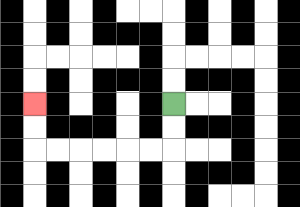{'start': '[7, 4]', 'end': '[1, 4]', 'path_directions': 'D,D,L,L,L,L,L,L,U,U', 'path_coordinates': '[[7, 4], [7, 5], [7, 6], [6, 6], [5, 6], [4, 6], [3, 6], [2, 6], [1, 6], [1, 5], [1, 4]]'}